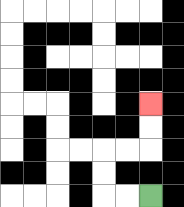{'start': '[6, 8]', 'end': '[6, 4]', 'path_directions': 'L,L,U,U,R,R,U,U', 'path_coordinates': '[[6, 8], [5, 8], [4, 8], [4, 7], [4, 6], [5, 6], [6, 6], [6, 5], [6, 4]]'}